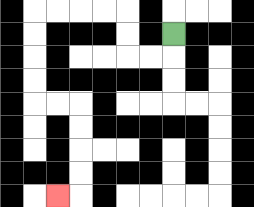{'start': '[7, 1]', 'end': '[2, 8]', 'path_directions': 'D,L,L,U,U,L,L,L,L,D,D,D,D,R,R,D,D,D,D,L', 'path_coordinates': '[[7, 1], [7, 2], [6, 2], [5, 2], [5, 1], [5, 0], [4, 0], [3, 0], [2, 0], [1, 0], [1, 1], [1, 2], [1, 3], [1, 4], [2, 4], [3, 4], [3, 5], [3, 6], [3, 7], [3, 8], [2, 8]]'}